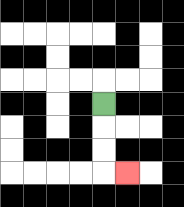{'start': '[4, 4]', 'end': '[5, 7]', 'path_directions': 'D,D,D,R', 'path_coordinates': '[[4, 4], [4, 5], [4, 6], [4, 7], [5, 7]]'}